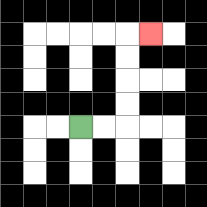{'start': '[3, 5]', 'end': '[6, 1]', 'path_directions': 'R,R,U,U,U,U,R', 'path_coordinates': '[[3, 5], [4, 5], [5, 5], [5, 4], [5, 3], [5, 2], [5, 1], [6, 1]]'}